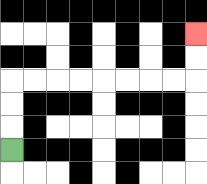{'start': '[0, 6]', 'end': '[8, 1]', 'path_directions': 'U,U,U,R,R,R,R,R,R,R,R,U,U', 'path_coordinates': '[[0, 6], [0, 5], [0, 4], [0, 3], [1, 3], [2, 3], [3, 3], [4, 3], [5, 3], [6, 3], [7, 3], [8, 3], [8, 2], [8, 1]]'}